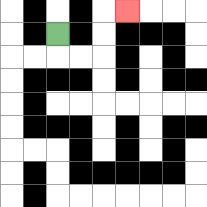{'start': '[2, 1]', 'end': '[5, 0]', 'path_directions': 'D,R,R,U,U,R', 'path_coordinates': '[[2, 1], [2, 2], [3, 2], [4, 2], [4, 1], [4, 0], [5, 0]]'}